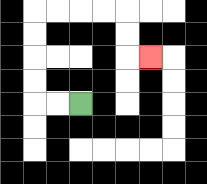{'start': '[3, 4]', 'end': '[6, 2]', 'path_directions': 'L,L,U,U,U,U,R,R,R,R,D,D,R', 'path_coordinates': '[[3, 4], [2, 4], [1, 4], [1, 3], [1, 2], [1, 1], [1, 0], [2, 0], [3, 0], [4, 0], [5, 0], [5, 1], [5, 2], [6, 2]]'}